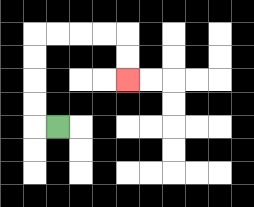{'start': '[2, 5]', 'end': '[5, 3]', 'path_directions': 'L,U,U,U,U,R,R,R,R,D,D', 'path_coordinates': '[[2, 5], [1, 5], [1, 4], [1, 3], [1, 2], [1, 1], [2, 1], [3, 1], [4, 1], [5, 1], [5, 2], [5, 3]]'}